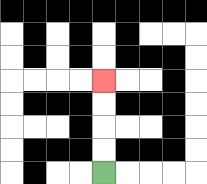{'start': '[4, 7]', 'end': '[4, 3]', 'path_directions': 'U,U,U,U', 'path_coordinates': '[[4, 7], [4, 6], [4, 5], [4, 4], [4, 3]]'}